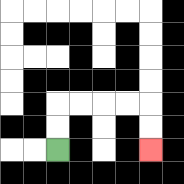{'start': '[2, 6]', 'end': '[6, 6]', 'path_directions': 'U,U,R,R,R,R,D,D', 'path_coordinates': '[[2, 6], [2, 5], [2, 4], [3, 4], [4, 4], [5, 4], [6, 4], [6, 5], [6, 6]]'}